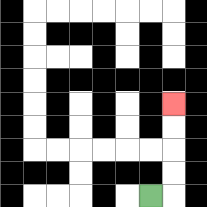{'start': '[6, 8]', 'end': '[7, 4]', 'path_directions': 'R,U,U,U,U', 'path_coordinates': '[[6, 8], [7, 8], [7, 7], [7, 6], [7, 5], [7, 4]]'}